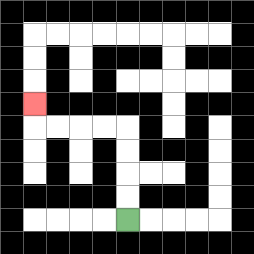{'start': '[5, 9]', 'end': '[1, 4]', 'path_directions': 'U,U,U,U,L,L,L,L,U', 'path_coordinates': '[[5, 9], [5, 8], [5, 7], [5, 6], [5, 5], [4, 5], [3, 5], [2, 5], [1, 5], [1, 4]]'}